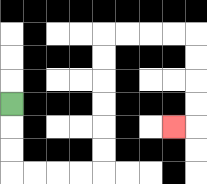{'start': '[0, 4]', 'end': '[7, 5]', 'path_directions': 'D,D,D,R,R,R,R,U,U,U,U,U,U,R,R,R,R,D,D,D,D,L', 'path_coordinates': '[[0, 4], [0, 5], [0, 6], [0, 7], [1, 7], [2, 7], [3, 7], [4, 7], [4, 6], [4, 5], [4, 4], [4, 3], [4, 2], [4, 1], [5, 1], [6, 1], [7, 1], [8, 1], [8, 2], [8, 3], [8, 4], [8, 5], [7, 5]]'}